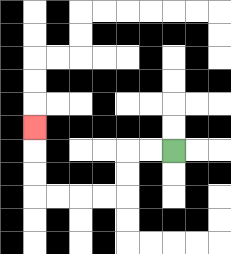{'start': '[7, 6]', 'end': '[1, 5]', 'path_directions': 'L,L,D,D,L,L,L,L,U,U,U', 'path_coordinates': '[[7, 6], [6, 6], [5, 6], [5, 7], [5, 8], [4, 8], [3, 8], [2, 8], [1, 8], [1, 7], [1, 6], [1, 5]]'}